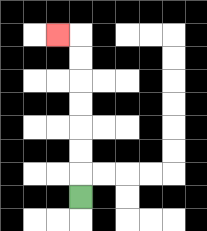{'start': '[3, 8]', 'end': '[2, 1]', 'path_directions': 'U,U,U,U,U,U,U,L', 'path_coordinates': '[[3, 8], [3, 7], [3, 6], [3, 5], [3, 4], [3, 3], [3, 2], [3, 1], [2, 1]]'}